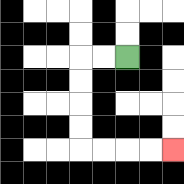{'start': '[5, 2]', 'end': '[7, 6]', 'path_directions': 'L,L,D,D,D,D,R,R,R,R', 'path_coordinates': '[[5, 2], [4, 2], [3, 2], [3, 3], [3, 4], [3, 5], [3, 6], [4, 6], [5, 6], [6, 6], [7, 6]]'}